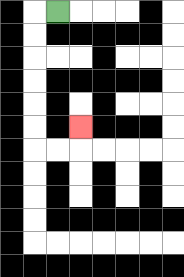{'start': '[2, 0]', 'end': '[3, 5]', 'path_directions': 'L,D,D,D,D,D,D,R,R,U', 'path_coordinates': '[[2, 0], [1, 0], [1, 1], [1, 2], [1, 3], [1, 4], [1, 5], [1, 6], [2, 6], [3, 6], [3, 5]]'}